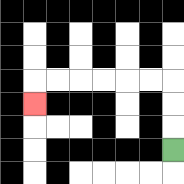{'start': '[7, 6]', 'end': '[1, 4]', 'path_directions': 'U,U,U,L,L,L,L,L,L,D', 'path_coordinates': '[[7, 6], [7, 5], [7, 4], [7, 3], [6, 3], [5, 3], [4, 3], [3, 3], [2, 3], [1, 3], [1, 4]]'}